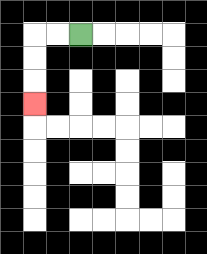{'start': '[3, 1]', 'end': '[1, 4]', 'path_directions': 'L,L,D,D,D', 'path_coordinates': '[[3, 1], [2, 1], [1, 1], [1, 2], [1, 3], [1, 4]]'}